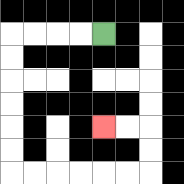{'start': '[4, 1]', 'end': '[4, 5]', 'path_directions': 'L,L,L,L,D,D,D,D,D,D,R,R,R,R,R,R,U,U,L,L', 'path_coordinates': '[[4, 1], [3, 1], [2, 1], [1, 1], [0, 1], [0, 2], [0, 3], [0, 4], [0, 5], [0, 6], [0, 7], [1, 7], [2, 7], [3, 7], [4, 7], [5, 7], [6, 7], [6, 6], [6, 5], [5, 5], [4, 5]]'}